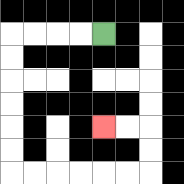{'start': '[4, 1]', 'end': '[4, 5]', 'path_directions': 'L,L,L,L,D,D,D,D,D,D,R,R,R,R,R,R,U,U,L,L', 'path_coordinates': '[[4, 1], [3, 1], [2, 1], [1, 1], [0, 1], [0, 2], [0, 3], [0, 4], [0, 5], [0, 6], [0, 7], [1, 7], [2, 7], [3, 7], [4, 7], [5, 7], [6, 7], [6, 6], [6, 5], [5, 5], [4, 5]]'}